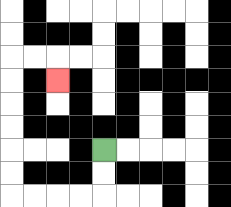{'start': '[4, 6]', 'end': '[2, 3]', 'path_directions': 'D,D,L,L,L,L,U,U,U,U,U,U,R,R,D', 'path_coordinates': '[[4, 6], [4, 7], [4, 8], [3, 8], [2, 8], [1, 8], [0, 8], [0, 7], [0, 6], [0, 5], [0, 4], [0, 3], [0, 2], [1, 2], [2, 2], [2, 3]]'}